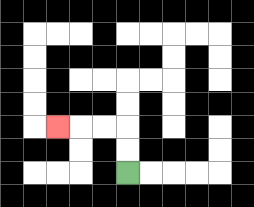{'start': '[5, 7]', 'end': '[2, 5]', 'path_directions': 'U,U,L,L,L', 'path_coordinates': '[[5, 7], [5, 6], [5, 5], [4, 5], [3, 5], [2, 5]]'}